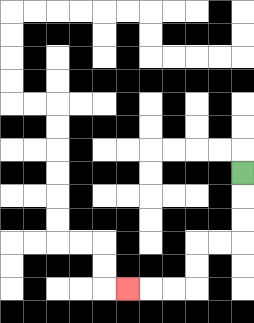{'start': '[10, 7]', 'end': '[5, 12]', 'path_directions': 'D,D,D,L,L,D,D,L,L,L', 'path_coordinates': '[[10, 7], [10, 8], [10, 9], [10, 10], [9, 10], [8, 10], [8, 11], [8, 12], [7, 12], [6, 12], [5, 12]]'}